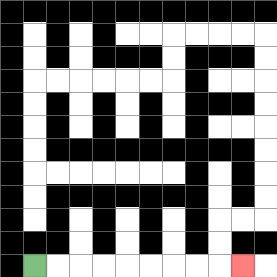{'start': '[1, 11]', 'end': '[10, 11]', 'path_directions': 'R,R,R,R,R,R,R,R,R', 'path_coordinates': '[[1, 11], [2, 11], [3, 11], [4, 11], [5, 11], [6, 11], [7, 11], [8, 11], [9, 11], [10, 11]]'}